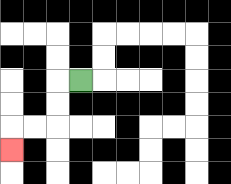{'start': '[3, 3]', 'end': '[0, 6]', 'path_directions': 'L,D,D,L,L,D', 'path_coordinates': '[[3, 3], [2, 3], [2, 4], [2, 5], [1, 5], [0, 5], [0, 6]]'}